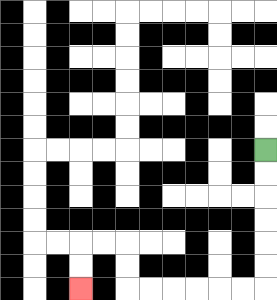{'start': '[11, 6]', 'end': '[3, 12]', 'path_directions': 'D,D,D,D,D,D,L,L,L,L,L,L,U,U,L,L,D,D', 'path_coordinates': '[[11, 6], [11, 7], [11, 8], [11, 9], [11, 10], [11, 11], [11, 12], [10, 12], [9, 12], [8, 12], [7, 12], [6, 12], [5, 12], [5, 11], [5, 10], [4, 10], [3, 10], [3, 11], [3, 12]]'}